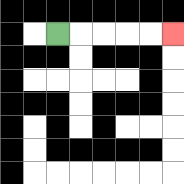{'start': '[2, 1]', 'end': '[7, 1]', 'path_directions': 'R,R,R,R,R', 'path_coordinates': '[[2, 1], [3, 1], [4, 1], [5, 1], [6, 1], [7, 1]]'}